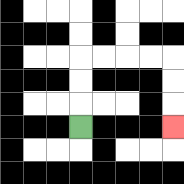{'start': '[3, 5]', 'end': '[7, 5]', 'path_directions': 'U,U,U,R,R,R,R,D,D,D', 'path_coordinates': '[[3, 5], [3, 4], [3, 3], [3, 2], [4, 2], [5, 2], [6, 2], [7, 2], [7, 3], [7, 4], [7, 5]]'}